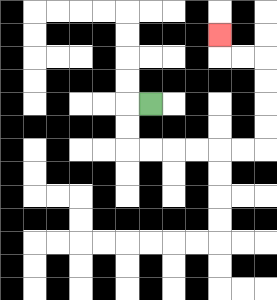{'start': '[6, 4]', 'end': '[9, 1]', 'path_directions': 'L,D,D,R,R,R,R,R,R,U,U,U,U,L,L,U', 'path_coordinates': '[[6, 4], [5, 4], [5, 5], [5, 6], [6, 6], [7, 6], [8, 6], [9, 6], [10, 6], [11, 6], [11, 5], [11, 4], [11, 3], [11, 2], [10, 2], [9, 2], [9, 1]]'}